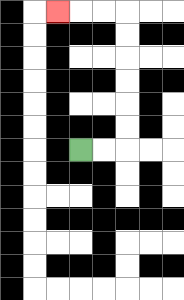{'start': '[3, 6]', 'end': '[2, 0]', 'path_directions': 'R,R,U,U,U,U,U,U,L,L,L', 'path_coordinates': '[[3, 6], [4, 6], [5, 6], [5, 5], [5, 4], [5, 3], [5, 2], [5, 1], [5, 0], [4, 0], [3, 0], [2, 0]]'}